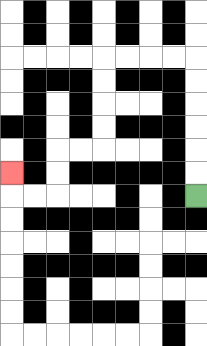{'start': '[8, 8]', 'end': '[0, 7]', 'path_directions': 'U,U,U,U,U,U,L,L,L,L,D,D,D,D,L,L,D,D,L,L,U', 'path_coordinates': '[[8, 8], [8, 7], [8, 6], [8, 5], [8, 4], [8, 3], [8, 2], [7, 2], [6, 2], [5, 2], [4, 2], [4, 3], [4, 4], [4, 5], [4, 6], [3, 6], [2, 6], [2, 7], [2, 8], [1, 8], [0, 8], [0, 7]]'}